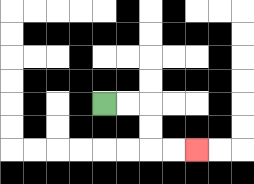{'start': '[4, 4]', 'end': '[8, 6]', 'path_directions': 'R,R,D,D,R,R', 'path_coordinates': '[[4, 4], [5, 4], [6, 4], [6, 5], [6, 6], [7, 6], [8, 6]]'}